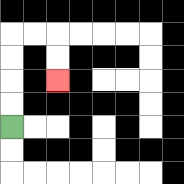{'start': '[0, 5]', 'end': '[2, 3]', 'path_directions': 'U,U,U,U,R,R,D,D', 'path_coordinates': '[[0, 5], [0, 4], [0, 3], [0, 2], [0, 1], [1, 1], [2, 1], [2, 2], [2, 3]]'}